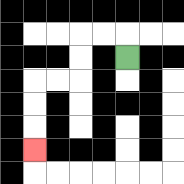{'start': '[5, 2]', 'end': '[1, 6]', 'path_directions': 'U,L,L,D,D,L,L,D,D,D', 'path_coordinates': '[[5, 2], [5, 1], [4, 1], [3, 1], [3, 2], [3, 3], [2, 3], [1, 3], [1, 4], [1, 5], [1, 6]]'}